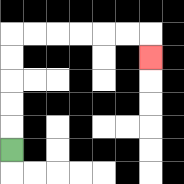{'start': '[0, 6]', 'end': '[6, 2]', 'path_directions': 'U,U,U,U,U,R,R,R,R,R,R,D', 'path_coordinates': '[[0, 6], [0, 5], [0, 4], [0, 3], [0, 2], [0, 1], [1, 1], [2, 1], [3, 1], [4, 1], [5, 1], [6, 1], [6, 2]]'}